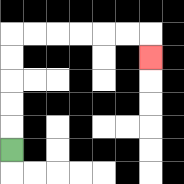{'start': '[0, 6]', 'end': '[6, 2]', 'path_directions': 'U,U,U,U,U,R,R,R,R,R,R,D', 'path_coordinates': '[[0, 6], [0, 5], [0, 4], [0, 3], [0, 2], [0, 1], [1, 1], [2, 1], [3, 1], [4, 1], [5, 1], [6, 1], [6, 2]]'}